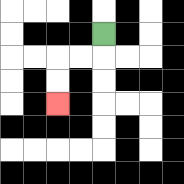{'start': '[4, 1]', 'end': '[2, 4]', 'path_directions': 'D,L,L,D,D', 'path_coordinates': '[[4, 1], [4, 2], [3, 2], [2, 2], [2, 3], [2, 4]]'}